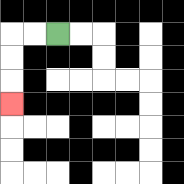{'start': '[2, 1]', 'end': '[0, 4]', 'path_directions': 'L,L,D,D,D', 'path_coordinates': '[[2, 1], [1, 1], [0, 1], [0, 2], [0, 3], [0, 4]]'}